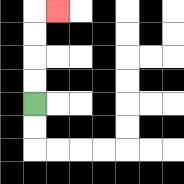{'start': '[1, 4]', 'end': '[2, 0]', 'path_directions': 'U,U,U,U,R', 'path_coordinates': '[[1, 4], [1, 3], [1, 2], [1, 1], [1, 0], [2, 0]]'}